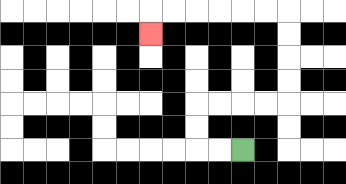{'start': '[10, 6]', 'end': '[6, 1]', 'path_directions': 'L,L,U,U,R,R,R,R,U,U,U,U,L,L,L,L,L,L,D', 'path_coordinates': '[[10, 6], [9, 6], [8, 6], [8, 5], [8, 4], [9, 4], [10, 4], [11, 4], [12, 4], [12, 3], [12, 2], [12, 1], [12, 0], [11, 0], [10, 0], [9, 0], [8, 0], [7, 0], [6, 0], [6, 1]]'}